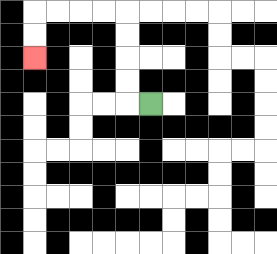{'start': '[6, 4]', 'end': '[1, 2]', 'path_directions': 'L,U,U,U,U,L,L,L,L,D,D', 'path_coordinates': '[[6, 4], [5, 4], [5, 3], [5, 2], [5, 1], [5, 0], [4, 0], [3, 0], [2, 0], [1, 0], [1, 1], [1, 2]]'}